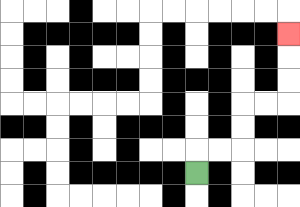{'start': '[8, 7]', 'end': '[12, 1]', 'path_directions': 'U,R,R,U,U,R,R,U,U,U', 'path_coordinates': '[[8, 7], [8, 6], [9, 6], [10, 6], [10, 5], [10, 4], [11, 4], [12, 4], [12, 3], [12, 2], [12, 1]]'}